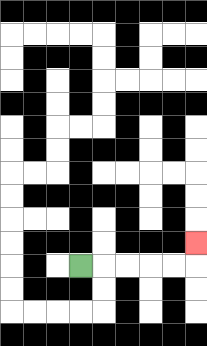{'start': '[3, 11]', 'end': '[8, 10]', 'path_directions': 'R,R,R,R,R,U', 'path_coordinates': '[[3, 11], [4, 11], [5, 11], [6, 11], [7, 11], [8, 11], [8, 10]]'}